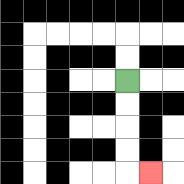{'start': '[5, 3]', 'end': '[6, 7]', 'path_directions': 'D,D,D,D,R', 'path_coordinates': '[[5, 3], [5, 4], [5, 5], [5, 6], [5, 7], [6, 7]]'}